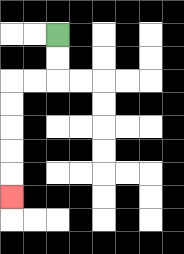{'start': '[2, 1]', 'end': '[0, 8]', 'path_directions': 'D,D,L,L,D,D,D,D,D', 'path_coordinates': '[[2, 1], [2, 2], [2, 3], [1, 3], [0, 3], [0, 4], [0, 5], [0, 6], [0, 7], [0, 8]]'}